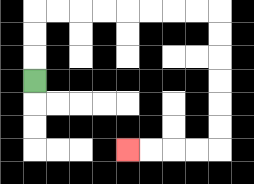{'start': '[1, 3]', 'end': '[5, 6]', 'path_directions': 'U,U,U,R,R,R,R,R,R,R,R,D,D,D,D,D,D,L,L,L,L', 'path_coordinates': '[[1, 3], [1, 2], [1, 1], [1, 0], [2, 0], [3, 0], [4, 0], [5, 0], [6, 0], [7, 0], [8, 0], [9, 0], [9, 1], [9, 2], [9, 3], [9, 4], [9, 5], [9, 6], [8, 6], [7, 6], [6, 6], [5, 6]]'}